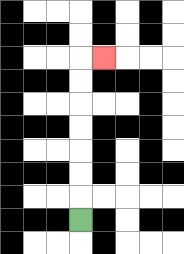{'start': '[3, 9]', 'end': '[4, 2]', 'path_directions': 'U,U,U,U,U,U,U,R', 'path_coordinates': '[[3, 9], [3, 8], [3, 7], [3, 6], [3, 5], [3, 4], [3, 3], [3, 2], [4, 2]]'}